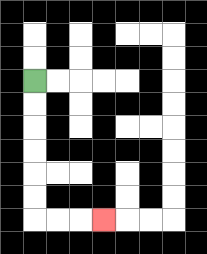{'start': '[1, 3]', 'end': '[4, 9]', 'path_directions': 'D,D,D,D,D,D,R,R,R', 'path_coordinates': '[[1, 3], [1, 4], [1, 5], [1, 6], [1, 7], [1, 8], [1, 9], [2, 9], [3, 9], [4, 9]]'}